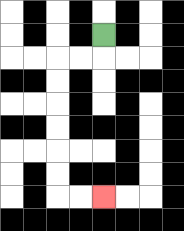{'start': '[4, 1]', 'end': '[4, 8]', 'path_directions': 'D,L,L,D,D,D,D,D,D,R,R', 'path_coordinates': '[[4, 1], [4, 2], [3, 2], [2, 2], [2, 3], [2, 4], [2, 5], [2, 6], [2, 7], [2, 8], [3, 8], [4, 8]]'}